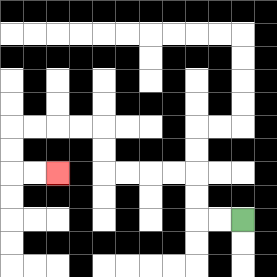{'start': '[10, 9]', 'end': '[2, 7]', 'path_directions': 'L,L,U,U,L,L,L,L,U,U,L,L,L,L,D,D,R,R', 'path_coordinates': '[[10, 9], [9, 9], [8, 9], [8, 8], [8, 7], [7, 7], [6, 7], [5, 7], [4, 7], [4, 6], [4, 5], [3, 5], [2, 5], [1, 5], [0, 5], [0, 6], [0, 7], [1, 7], [2, 7]]'}